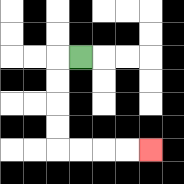{'start': '[3, 2]', 'end': '[6, 6]', 'path_directions': 'L,D,D,D,D,R,R,R,R', 'path_coordinates': '[[3, 2], [2, 2], [2, 3], [2, 4], [2, 5], [2, 6], [3, 6], [4, 6], [5, 6], [6, 6]]'}